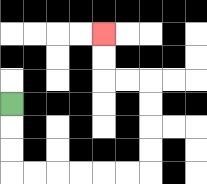{'start': '[0, 4]', 'end': '[4, 1]', 'path_directions': 'D,D,D,R,R,R,R,R,R,U,U,U,U,L,L,U,U', 'path_coordinates': '[[0, 4], [0, 5], [0, 6], [0, 7], [1, 7], [2, 7], [3, 7], [4, 7], [5, 7], [6, 7], [6, 6], [6, 5], [6, 4], [6, 3], [5, 3], [4, 3], [4, 2], [4, 1]]'}